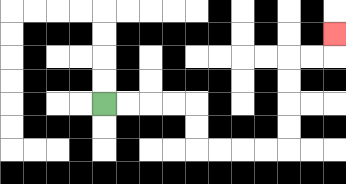{'start': '[4, 4]', 'end': '[14, 1]', 'path_directions': 'R,R,R,R,D,D,R,R,R,R,U,U,U,U,R,R,U', 'path_coordinates': '[[4, 4], [5, 4], [6, 4], [7, 4], [8, 4], [8, 5], [8, 6], [9, 6], [10, 6], [11, 6], [12, 6], [12, 5], [12, 4], [12, 3], [12, 2], [13, 2], [14, 2], [14, 1]]'}